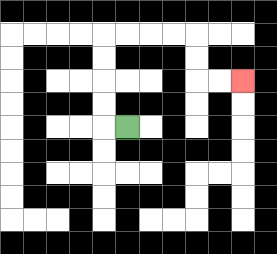{'start': '[5, 5]', 'end': '[10, 3]', 'path_directions': 'L,U,U,U,U,R,R,R,R,D,D,R,R', 'path_coordinates': '[[5, 5], [4, 5], [4, 4], [4, 3], [4, 2], [4, 1], [5, 1], [6, 1], [7, 1], [8, 1], [8, 2], [8, 3], [9, 3], [10, 3]]'}